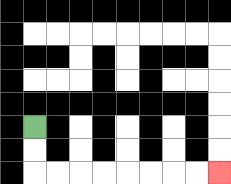{'start': '[1, 5]', 'end': '[9, 7]', 'path_directions': 'D,D,R,R,R,R,R,R,R,R', 'path_coordinates': '[[1, 5], [1, 6], [1, 7], [2, 7], [3, 7], [4, 7], [5, 7], [6, 7], [7, 7], [8, 7], [9, 7]]'}